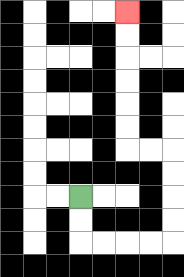{'start': '[3, 8]', 'end': '[5, 0]', 'path_directions': 'D,D,R,R,R,R,U,U,U,U,L,L,U,U,U,U,U,U', 'path_coordinates': '[[3, 8], [3, 9], [3, 10], [4, 10], [5, 10], [6, 10], [7, 10], [7, 9], [7, 8], [7, 7], [7, 6], [6, 6], [5, 6], [5, 5], [5, 4], [5, 3], [5, 2], [5, 1], [5, 0]]'}